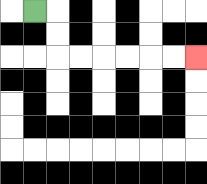{'start': '[1, 0]', 'end': '[8, 2]', 'path_directions': 'R,D,D,R,R,R,R,R,R', 'path_coordinates': '[[1, 0], [2, 0], [2, 1], [2, 2], [3, 2], [4, 2], [5, 2], [6, 2], [7, 2], [8, 2]]'}